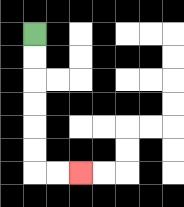{'start': '[1, 1]', 'end': '[3, 7]', 'path_directions': 'D,D,D,D,D,D,R,R', 'path_coordinates': '[[1, 1], [1, 2], [1, 3], [1, 4], [1, 5], [1, 6], [1, 7], [2, 7], [3, 7]]'}